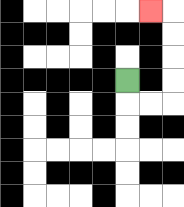{'start': '[5, 3]', 'end': '[6, 0]', 'path_directions': 'D,R,R,U,U,U,U,L', 'path_coordinates': '[[5, 3], [5, 4], [6, 4], [7, 4], [7, 3], [7, 2], [7, 1], [7, 0], [6, 0]]'}